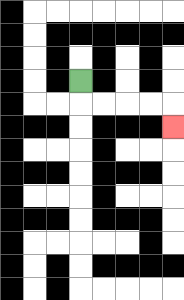{'start': '[3, 3]', 'end': '[7, 5]', 'path_directions': 'D,R,R,R,R,D', 'path_coordinates': '[[3, 3], [3, 4], [4, 4], [5, 4], [6, 4], [7, 4], [7, 5]]'}